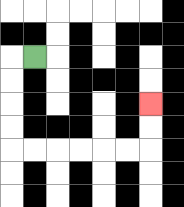{'start': '[1, 2]', 'end': '[6, 4]', 'path_directions': 'L,D,D,D,D,R,R,R,R,R,R,U,U', 'path_coordinates': '[[1, 2], [0, 2], [0, 3], [0, 4], [0, 5], [0, 6], [1, 6], [2, 6], [3, 6], [4, 6], [5, 6], [6, 6], [6, 5], [6, 4]]'}